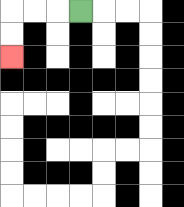{'start': '[3, 0]', 'end': '[0, 2]', 'path_directions': 'L,L,L,D,D', 'path_coordinates': '[[3, 0], [2, 0], [1, 0], [0, 0], [0, 1], [0, 2]]'}